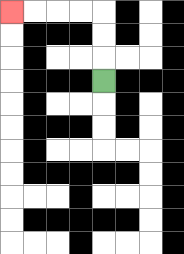{'start': '[4, 3]', 'end': '[0, 0]', 'path_directions': 'U,U,U,L,L,L,L', 'path_coordinates': '[[4, 3], [4, 2], [4, 1], [4, 0], [3, 0], [2, 0], [1, 0], [0, 0]]'}